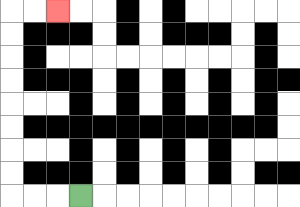{'start': '[3, 8]', 'end': '[2, 0]', 'path_directions': 'L,L,L,U,U,U,U,U,U,U,U,R,R', 'path_coordinates': '[[3, 8], [2, 8], [1, 8], [0, 8], [0, 7], [0, 6], [0, 5], [0, 4], [0, 3], [0, 2], [0, 1], [0, 0], [1, 0], [2, 0]]'}